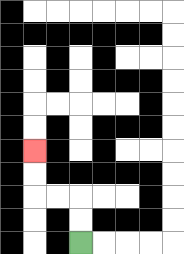{'start': '[3, 10]', 'end': '[1, 6]', 'path_directions': 'U,U,L,L,U,U', 'path_coordinates': '[[3, 10], [3, 9], [3, 8], [2, 8], [1, 8], [1, 7], [1, 6]]'}